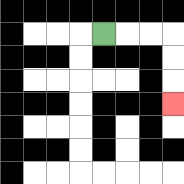{'start': '[4, 1]', 'end': '[7, 4]', 'path_directions': 'R,R,R,D,D,D', 'path_coordinates': '[[4, 1], [5, 1], [6, 1], [7, 1], [7, 2], [7, 3], [7, 4]]'}